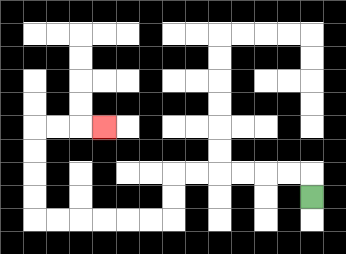{'start': '[13, 8]', 'end': '[4, 5]', 'path_directions': 'U,L,L,L,L,L,L,D,D,L,L,L,L,L,L,U,U,U,U,R,R,R', 'path_coordinates': '[[13, 8], [13, 7], [12, 7], [11, 7], [10, 7], [9, 7], [8, 7], [7, 7], [7, 8], [7, 9], [6, 9], [5, 9], [4, 9], [3, 9], [2, 9], [1, 9], [1, 8], [1, 7], [1, 6], [1, 5], [2, 5], [3, 5], [4, 5]]'}